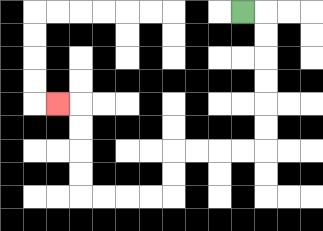{'start': '[10, 0]', 'end': '[2, 4]', 'path_directions': 'R,D,D,D,D,D,D,L,L,L,L,D,D,L,L,L,L,U,U,U,U,L', 'path_coordinates': '[[10, 0], [11, 0], [11, 1], [11, 2], [11, 3], [11, 4], [11, 5], [11, 6], [10, 6], [9, 6], [8, 6], [7, 6], [7, 7], [7, 8], [6, 8], [5, 8], [4, 8], [3, 8], [3, 7], [3, 6], [3, 5], [3, 4], [2, 4]]'}